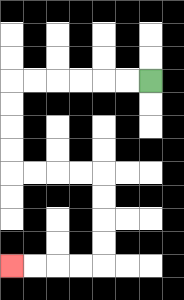{'start': '[6, 3]', 'end': '[0, 11]', 'path_directions': 'L,L,L,L,L,L,D,D,D,D,R,R,R,R,D,D,D,D,L,L,L,L', 'path_coordinates': '[[6, 3], [5, 3], [4, 3], [3, 3], [2, 3], [1, 3], [0, 3], [0, 4], [0, 5], [0, 6], [0, 7], [1, 7], [2, 7], [3, 7], [4, 7], [4, 8], [4, 9], [4, 10], [4, 11], [3, 11], [2, 11], [1, 11], [0, 11]]'}